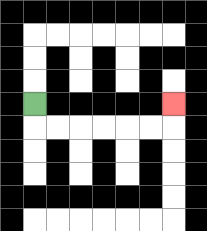{'start': '[1, 4]', 'end': '[7, 4]', 'path_directions': 'D,R,R,R,R,R,R,U', 'path_coordinates': '[[1, 4], [1, 5], [2, 5], [3, 5], [4, 5], [5, 5], [6, 5], [7, 5], [7, 4]]'}